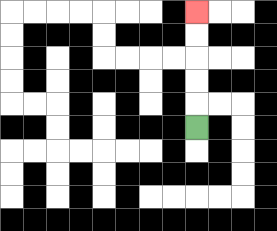{'start': '[8, 5]', 'end': '[8, 0]', 'path_directions': 'U,U,U,U,U', 'path_coordinates': '[[8, 5], [8, 4], [8, 3], [8, 2], [8, 1], [8, 0]]'}